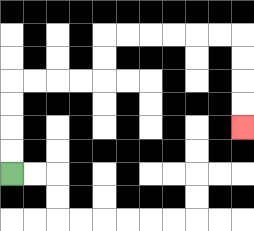{'start': '[0, 7]', 'end': '[10, 5]', 'path_directions': 'U,U,U,U,R,R,R,R,U,U,R,R,R,R,R,R,D,D,D,D', 'path_coordinates': '[[0, 7], [0, 6], [0, 5], [0, 4], [0, 3], [1, 3], [2, 3], [3, 3], [4, 3], [4, 2], [4, 1], [5, 1], [6, 1], [7, 1], [8, 1], [9, 1], [10, 1], [10, 2], [10, 3], [10, 4], [10, 5]]'}